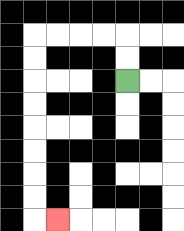{'start': '[5, 3]', 'end': '[2, 9]', 'path_directions': 'U,U,L,L,L,L,D,D,D,D,D,D,D,D,R', 'path_coordinates': '[[5, 3], [5, 2], [5, 1], [4, 1], [3, 1], [2, 1], [1, 1], [1, 2], [1, 3], [1, 4], [1, 5], [1, 6], [1, 7], [1, 8], [1, 9], [2, 9]]'}